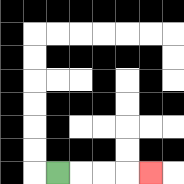{'start': '[2, 7]', 'end': '[6, 7]', 'path_directions': 'R,R,R,R', 'path_coordinates': '[[2, 7], [3, 7], [4, 7], [5, 7], [6, 7]]'}